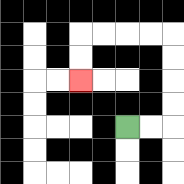{'start': '[5, 5]', 'end': '[3, 3]', 'path_directions': 'R,R,U,U,U,U,L,L,L,L,D,D', 'path_coordinates': '[[5, 5], [6, 5], [7, 5], [7, 4], [7, 3], [7, 2], [7, 1], [6, 1], [5, 1], [4, 1], [3, 1], [3, 2], [3, 3]]'}